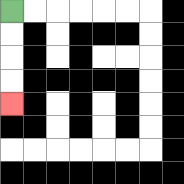{'start': '[0, 0]', 'end': '[0, 4]', 'path_directions': 'D,D,D,D', 'path_coordinates': '[[0, 0], [0, 1], [0, 2], [0, 3], [0, 4]]'}